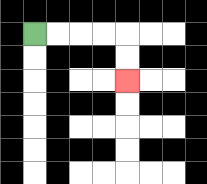{'start': '[1, 1]', 'end': '[5, 3]', 'path_directions': 'R,R,R,R,D,D', 'path_coordinates': '[[1, 1], [2, 1], [3, 1], [4, 1], [5, 1], [5, 2], [5, 3]]'}